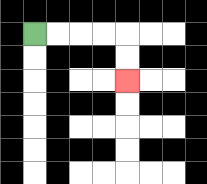{'start': '[1, 1]', 'end': '[5, 3]', 'path_directions': 'R,R,R,R,D,D', 'path_coordinates': '[[1, 1], [2, 1], [3, 1], [4, 1], [5, 1], [5, 2], [5, 3]]'}